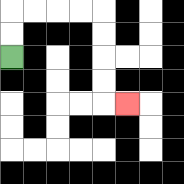{'start': '[0, 2]', 'end': '[5, 4]', 'path_directions': 'U,U,R,R,R,R,D,D,D,D,R', 'path_coordinates': '[[0, 2], [0, 1], [0, 0], [1, 0], [2, 0], [3, 0], [4, 0], [4, 1], [4, 2], [4, 3], [4, 4], [5, 4]]'}